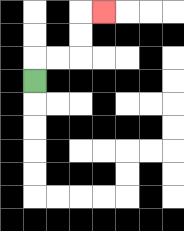{'start': '[1, 3]', 'end': '[4, 0]', 'path_directions': 'U,R,R,U,U,R', 'path_coordinates': '[[1, 3], [1, 2], [2, 2], [3, 2], [3, 1], [3, 0], [4, 0]]'}